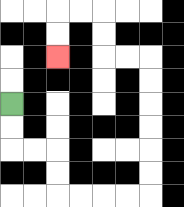{'start': '[0, 4]', 'end': '[2, 2]', 'path_directions': 'D,D,R,R,D,D,R,R,R,R,U,U,U,U,U,U,L,L,U,U,L,L,D,D', 'path_coordinates': '[[0, 4], [0, 5], [0, 6], [1, 6], [2, 6], [2, 7], [2, 8], [3, 8], [4, 8], [5, 8], [6, 8], [6, 7], [6, 6], [6, 5], [6, 4], [6, 3], [6, 2], [5, 2], [4, 2], [4, 1], [4, 0], [3, 0], [2, 0], [2, 1], [2, 2]]'}